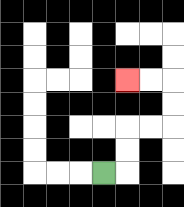{'start': '[4, 7]', 'end': '[5, 3]', 'path_directions': 'R,U,U,R,R,U,U,L,L', 'path_coordinates': '[[4, 7], [5, 7], [5, 6], [5, 5], [6, 5], [7, 5], [7, 4], [7, 3], [6, 3], [5, 3]]'}